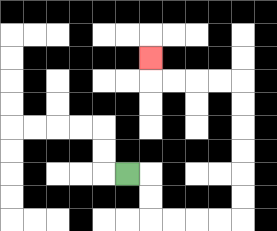{'start': '[5, 7]', 'end': '[6, 2]', 'path_directions': 'R,D,D,R,R,R,R,U,U,U,U,U,U,L,L,L,L,U', 'path_coordinates': '[[5, 7], [6, 7], [6, 8], [6, 9], [7, 9], [8, 9], [9, 9], [10, 9], [10, 8], [10, 7], [10, 6], [10, 5], [10, 4], [10, 3], [9, 3], [8, 3], [7, 3], [6, 3], [6, 2]]'}